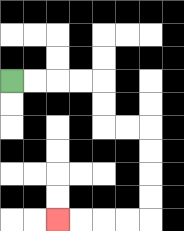{'start': '[0, 3]', 'end': '[2, 9]', 'path_directions': 'R,R,R,R,D,D,R,R,D,D,D,D,L,L,L,L', 'path_coordinates': '[[0, 3], [1, 3], [2, 3], [3, 3], [4, 3], [4, 4], [4, 5], [5, 5], [6, 5], [6, 6], [6, 7], [6, 8], [6, 9], [5, 9], [4, 9], [3, 9], [2, 9]]'}